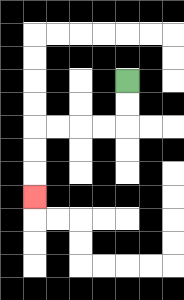{'start': '[5, 3]', 'end': '[1, 8]', 'path_directions': 'D,D,L,L,L,L,D,D,D', 'path_coordinates': '[[5, 3], [5, 4], [5, 5], [4, 5], [3, 5], [2, 5], [1, 5], [1, 6], [1, 7], [1, 8]]'}